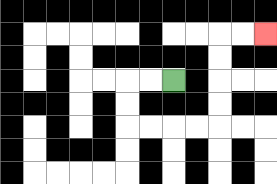{'start': '[7, 3]', 'end': '[11, 1]', 'path_directions': 'L,L,D,D,R,R,R,R,U,U,U,U,R,R', 'path_coordinates': '[[7, 3], [6, 3], [5, 3], [5, 4], [5, 5], [6, 5], [7, 5], [8, 5], [9, 5], [9, 4], [9, 3], [9, 2], [9, 1], [10, 1], [11, 1]]'}